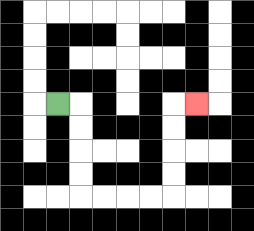{'start': '[2, 4]', 'end': '[8, 4]', 'path_directions': 'R,D,D,D,D,R,R,R,R,U,U,U,U,R', 'path_coordinates': '[[2, 4], [3, 4], [3, 5], [3, 6], [3, 7], [3, 8], [4, 8], [5, 8], [6, 8], [7, 8], [7, 7], [7, 6], [7, 5], [7, 4], [8, 4]]'}